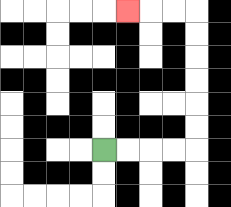{'start': '[4, 6]', 'end': '[5, 0]', 'path_directions': 'R,R,R,R,U,U,U,U,U,U,L,L,L', 'path_coordinates': '[[4, 6], [5, 6], [6, 6], [7, 6], [8, 6], [8, 5], [8, 4], [8, 3], [8, 2], [8, 1], [8, 0], [7, 0], [6, 0], [5, 0]]'}